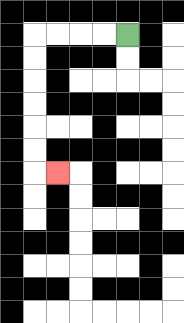{'start': '[5, 1]', 'end': '[2, 7]', 'path_directions': 'L,L,L,L,D,D,D,D,D,D,R', 'path_coordinates': '[[5, 1], [4, 1], [3, 1], [2, 1], [1, 1], [1, 2], [1, 3], [1, 4], [1, 5], [1, 6], [1, 7], [2, 7]]'}